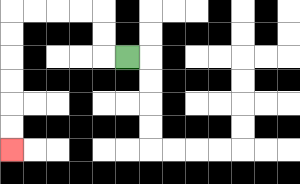{'start': '[5, 2]', 'end': '[0, 6]', 'path_directions': 'L,U,U,L,L,L,L,D,D,D,D,D,D', 'path_coordinates': '[[5, 2], [4, 2], [4, 1], [4, 0], [3, 0], [2, 0], [1, 0], [0, 0], [0, 1], [0, 2], [0, 3], [0, 4], [0, 5], [0, 6]]'}